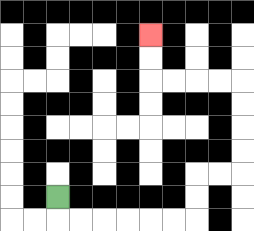{'start': '[2, 8]', 'end': '[6, 1]', 'path_directions': 'D,R,R,R,R,R,R,U,U,R,R,U,U,U,U,L,L,L,L,U,U', 'path_coordinates': '[[2, 8], [2, 9], [3, 9], [4, 9], [5, 9], [6, 9], [7, 9], [8, 9], [8, 8], [8, 7], [9, 7], [10, 7], [10, 6], [10, 5], [10, 4], [10, 3], [9, 3], [8, 3], [7, 3], [6, 3], [6, 2], [6, 1]]'}